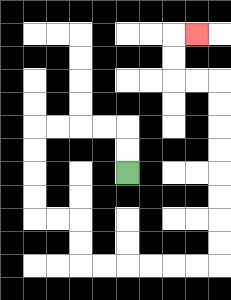{'start': '[5, 7]', 'end': '[8, 1]', 'path_directions': 'U,U,L,L,L,L,D,D,D,D,R,R,D,D,R,R,R,R,R,R,U,U,U,U,U,U,U,U,L,L,U,U,R', 'path_coordinates': '[[5, 7], [5, 6], [5, 5], [4, 5], [3, 5], [2, 5], [1, 5], [1, 6], [1, 7], [1, 8], [1, 9], [2, 9], [3, 9], [3, 10], [3, 11], [4, 11], [5, 11], [6, 11], [7, 11], [8, 11], [9, 11], [9, 10], [9, 9], [9, 8], [9, 7], [9, 6], [9, 5], [9, 4], [9, 3], [8, 3], [7, 3], [7, 2], [7, 1], [8, 1]]'}